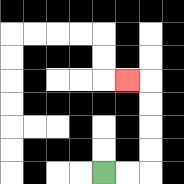{'start': '[4, 7]', 'end': '[5, 3]', 'path_directions': 'R,R,U,U,U,U,L', 'path_coordinates': '[[4, 7], [5, 7], [6, 7], [6, 6], [6, 5], [6, 4], [6, 3], [5, 3]]'}